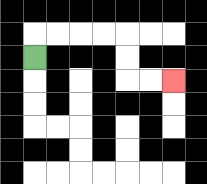{'start': '[1, 2]', 'end': '[7, 3]', 'path_directions': 'U,R,R,R,R,D,D,R,R', 'path_coordinates': '[[1, 2], [1, 1], [2, 1], [3, 1], [4, 1], [5, 1], [5, 2], [5, 3], [6, 3], [7, 3]]'}